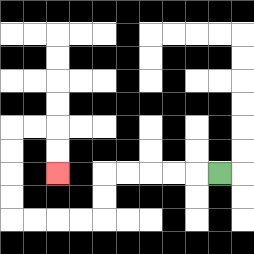{'start': '[9, 7]', 'end': '[2, 7]', 'path_directions': 'L,L,L,L,L,D,D,L,L,L,L,U,U,U,U,R,R,D,D', 'path_coordinates': '[[9, 7], [8, 7], [7, 7], [6, 7], [5, 7], [4, 7], [4, 8], [4, 9], [3, 9], [2, 9], [1, 9], [0, 9], [0, 8], [0, 7], [0, 6], [0, 5], [1, 5], [2, 5], [2, 6], [2, 7]]'}